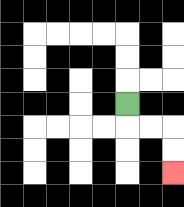{'start': '[5, 4]', 'end': '[7, 7]', 'path_directions': 'D,R,R,D,D', 'path_coordinates': '[[5, 4], [5, 5], [6, 5], [7, 5], [7, 6], [7, 7]]'}